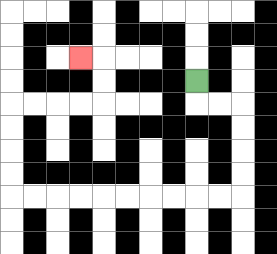{'start': '[8, 3]', 'end': '[3, 2]', 'path_directions': 'D,R,R,D,D,D,D,L,L,L,L,L,L,L,L,L,L,U,U,U,U,R,R,R,R,U,U,L', 'path_coordinates': '[[8, 3], [8, 4], [9, 4], [10, 4], [10, 5], [10, 6], [10, 7], [10, 8], [9, 8], [8, 8], [7, 8], [6, 8], [5, 8], [4, 8], [3, 8], [2, 8], [1, 8], [0, 8], [0, 7], [0, 6], [0, 5], [0, 4], [1, 4], [2, 4], [3, 4], [4, 4], [4, 3], [4, 2], [3, 2]]'}